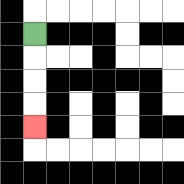{'start': '[1, 1]', 'end': '[1, 5]', 'path_directions': 'D,D,D,D', 'path_coordinates': '[[1, 1], [1, 2], [1, 3], [1, 4], [1, 5]]'}